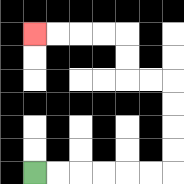{'start': '[1, 7]', 'end': '[1, 1]', 'path_directions': 'R,R,R,R,R,R,U,U,U,U,L,L,U,U,L,L,L,L', 'path_coordinates': '[[1, 7], [2, 7], [3, 7], [4, 7], [5, 7], [6, 7], [7, 7], [7, 6], [7, 5], [7, 4], [7, 3], [6, 3], [5, 3], [5, 2], [5, 1], [4, 1], [3, 1], [2, 1], [1, 1]]'}